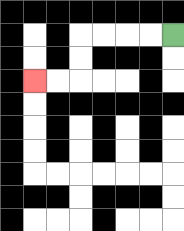{'start': '[7, 1]', 'end': '[1, 3]', 'path_directions': 'L,L,L,L,D,D,L,L', 'path_coordinates': '[[7, 1], [6, 1], [5, 1], [4, 1], [3, 1], [3, 2], [3, 3], [2, 3], [1, 3]]'}